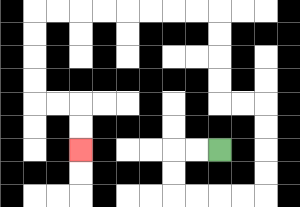{'start': '[9, 6]', 'end': '[3, 6]', 'path_directions': 'L,L,D,D,R,R,R,R,U,U,U,U,L,L,U,U,U,U,L,L,L,L,L,L,L,L,D,D,D,D,R,R,D,D', 'path_coordinates': '[[9, 6], [8, 6], [7, 6], [7, 7], [7, 8], [8, 8], [9, 8], [10, 8], [11, 8], [11, 7], [11, 6], [11, 5], [11, 4], [10, 4], [9, 4], [9, 3], [9, 2], [9, 1], [9, 0], [8, 0], [7, 0], [6, 0], [5, 0], [4, 0], [3, 0], [2, 0], [1, 0], [1, 1], [1, 2], [1, 3], [1, 4], [2, 4], [3, 4], [3, 5], [3, 6]]'}